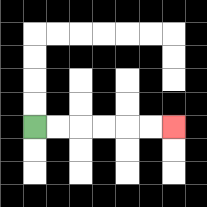{'start': '[1, 5]', 'end': '[7, 5]', 'path_directions': 'R,R,R,R,R,R', 'path_coordinates': '[[1, 5], [2, 5], [3, 5], [4, 5], [5, 5], [6, 5], [7, 5]]'}